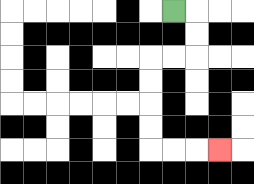{'start': '[7, 0]', 'end': '[9, 6]', 'path_directions': 'R,D,D,L,L,D,D,D,D,R,R,R', 'path_coordinates': '[[7, 0], [8, 0], [8, 1], [8, 2], [7, 2], [6, 2], [6, 3], [6, 4], [6, 5], [6, 6], [7, 6], [8, 6], [9, 6]]'}